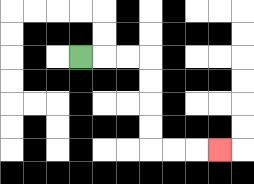{'start': '[3, 2]', 'end': '[9, 6]', 'path_directions': 'R,R,R,D,D,D,D,R,R,R', 'path_coordinates': '[[3, 2], [4, 2], [5, 2], [6, 2], [6, 3], [6, 4], [6, 5], [6, 6], [7, 6], [8, 6], [9, 6]]'}